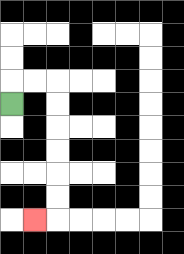{'start': '[0, 4]', 'end': '[1, 9]', 'path_directions': 'U,R,R,D,D,D,D,D,D,L', 'path_coordinates': '[[0, 4], [0, 3], [1, 3], [2, 3], [2, 4], [2, 5], [2, 6], [2, 7], [2, 8], [2, 9], [1, 9]]'}